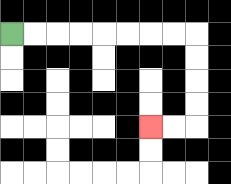{'start': '[0, 1]', 'end': '[6, 5]', 'path_directions': 'R,R,R,R,R,R,R,R,D,D,D,D,L,L', 'path_coordinates': '[[0, 1], [1, 1], [2, 1], [3, 1], [4, 1], [5, 1], [6, 1], [7, 1], [8, 1], [8, 2], [8, 3], [8, 4], [8, 5], [7, 5], [6, 5]]'}